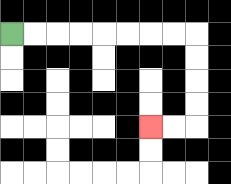{'start': '[0, 1]', 'end': '[6, 5]', 'path_directions': 'R,R,R,R,R,R,R,R,D,D,D,D,L,L', 'path_coordinates': '[[0, 1], [1, 1], [2, 1], [3, 1], [4, 1], [5, 1], [6, 1], [7, 1], [8, 1], [8, 2], [8, 3], [8, 4], [8, 5], [7, 5], [6, 5]]'}